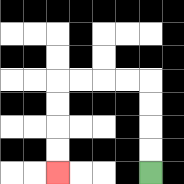{'start': '[6, 7]', 'end': '[2, 7]', 'path_directions': 'U,U,U,U,L,L,L,L,D,D,D,D', 'path_coordinates': '[[6, 7], [6, 6], [6, 5], [6, 4], [6, 3], [5, 3], [4, 3], [3, 3], [2, 3], [2, 4], [2, 5], [2, 6], [2, 7]]'}